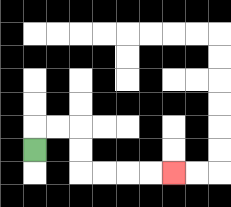{'start': '[1, 6]', 'end': '[7, 7]', 'path_directions': 'U,R,R,D,D,R,R,R,R', 'path_coordinates': '[[1, 6], [1, 5], [2, 5], [3, 5], [3, 6], [3, 7], [4, 7], [5, 7], [6, 7], [7, 7]]'}